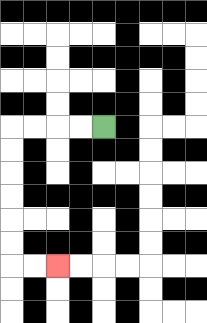{'start': '[4, 5]', 'end': '[2, 11]', 'path_directions': 'L,L,L,L,D,D,D,D,D,D,R,R', 'path_coordinates': '[[4, 5], [3, 5], [2, 5], [1, 5], [0, 5], [0, 6], [0, 7], [0, 8], [0, 9], [0, 10], [0, 11], [1, 11], [2, 11]]'}